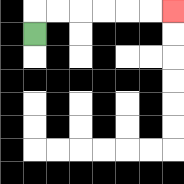{'start': '[1, 1]', 'end': '[7, 0]', 'path_directions': 'U,R,R,R,R,R,R', 'path_coordinates': '[[1, 1], [1, 0], [2, 0], [3, 0], [4, 0], [5, 0], [6, 0], [7, 0]]'}